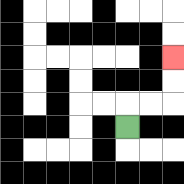{'start': '[5, 5]', 'end': '[7, 2]', 'path_directions': 'U,R,R,U,U', 'path_coordinates': '[[5, 5], [5, 4], [6, 4], [7, 4], [7, 3], [7, 2]]'}